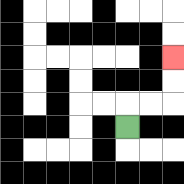{'start': '[5, 5]', 'end': '[7, 2]', 'path_directions': 'U,R,R,U,U', 'path_coordinates': '[[5, 5], [5, 4], [6, 4], [7, 4], [7, 3], [7, 2]]'}